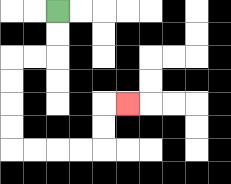{'start': '[2, 0]', 'end': '[5, 4]', 'path_directions': 'D,D,L,L,D,D,D,D,R,R,R,R,U,U,R', 'path_coordinates': '[[2, 0], [2, 1], [2, 2], [1, 2], [0, 2], [0, 3], [0, 4], [0, 5], [0, 6], [1, 6], [2, 6], [3, 6], [4, 6], [4, 5], [4, 4], [5, 4]]'}